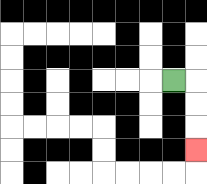{'start': '[7, 3]', 'end': '[8, 6]', 'path_directions': 'R,D,D,D', 'path_coordinates': '[[7, 3], [8, 3], [8, 4], [8, 5], [8, 6]]'}